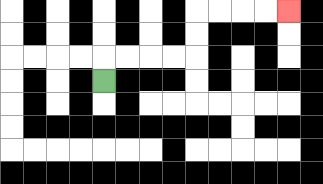{'start': '[4, 3]', 'end': '[12, 0]', 'path_directions': 'U,R,R,R,R,U,U,R,R,R,R', 'path_coordinates': '[[4, 3], [4, 2], [5, 2], [6, 2], [7, 2], [8, 2], [8, 1], [8, 0], [9, 0], [10, 0], [11, 0], [12, 0]]'}